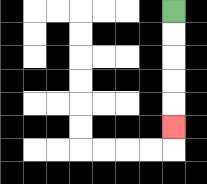{'start': '[7, 0]', 'end': '[7, 5]', 'path_directions': 'D,D,D,D,D', 'path_coordinates': '[[7, 0], [7, 1], [7, 2], [7, 3], [7, 4], [7, 5]]'}